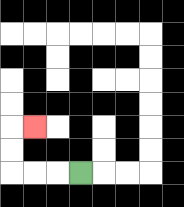{'start': '[3, 7]', 'end': '[1, 5]', 'path_directions': 'L,L,L,U,U,R', 'path_coordinates': '[[3, 7], [2, 7], [1, 7], [0, 7], [0, 6], [0, 5], [1, 5]]'}